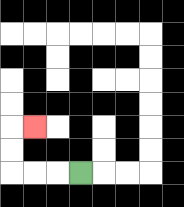{'start': '[3, 7]', 'end': '[1, 5]', 'path_directions': 'L,L,L,U,U,R', 'path_coordinates': '[[3, 7], [2, 7], [1, 7], [0, 7], [0, 6], [0, 5], [1, 5]]'}